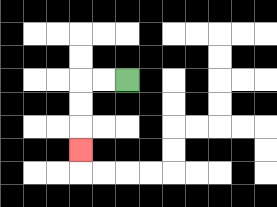{'start': '[5, 3]', 'end': '[3, 6]', 'path_directions': 'L,L,D,D,D', 'path_coordinates': '[[5, 3], [4, 3], [3, 3], [3, 4], [3, 5], [3, 6]]'}